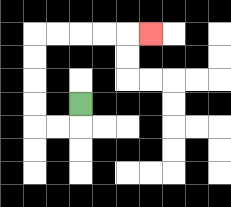{'start': '[3, 4]', 'end': '[6, 1]', 'path_directions': 'D,L,L,U,U,U,U,R,R,R,R,R', 'path_coordinates': '[[3, 4], [3, 5], [2, 5], [1, 5], [1, 4], [1, 3], [1, 2], [1, 1], [2, 1], [3, 1], [4, 1], [5, 1], [6, 1]]'}